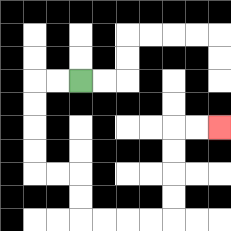{'start': '[3, 3]', 'end': '[9, 5]', 'path_directions': 'L,L,D,D,D,D,R,R,D,D,R,R,R,R,U,U,U,U,R,R', 'path_coordinates': '[[3, 3], [2, 3], [1, 3], [1, 4], [1, 5], [1, 6], [1, 7], [2, 7], [3, 7], [3, 8], [3, 9], [4, 9], [5, 9], [6, 9], [7, 9], [7, 8], [7, 7], [7, 6], [7, 5], [8, 5], [9, 5]]'}